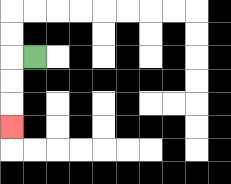{'start': '[1, 2]', 'end': '[0, 5]', 'path_directions': 'L,D,D,D', 'path_coordinates': '[[1, 2], [0, 2], [0, 3], [0, 4], [0, 5]]'}